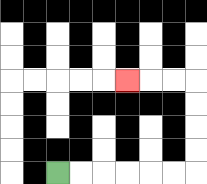{'start': '[2, 7]', 'end': '[5, 3]', 'path_directions': 'R,R,R,R,R,R,U,U,U,U,L,L,L', 'path_coordinates': '[[2, 7], [3, 7], [4, 7], [5, 7], [6, 7], [7, 7], [8, 7], [8, 6], [8, 5], [8, 4], [8, 3], [7, 3], [6, 3], [5, 3]]'}